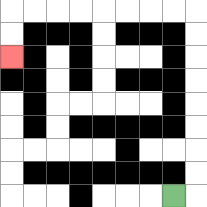{'start': '[7, 8]', 'end': '[0, 2]', 'path_directions': 'R,U,U,U,U,U,U,U,U,L,L,L,L,L,L,L,L,D,D', 'path_coordinates': '[[7, 8], [8, 8], [8, 7], [8, 6], [8, 5], [8, 4], [8, 3], [8, 2], [8, 1], [8, 0], [7, 0], [6, 0], [5, 0], [4, 0], [3, 0], [2, 0], [1, 0], [0, 0], [0, 1], [0, 2]]'}